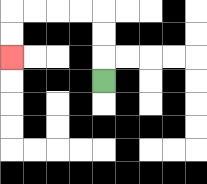{'start': '[4, 3]', 'end': '[0, 2]', 'path_directions': 'U,U,U,L,L,L,L,D,D', 'path_coordinates': '[[4, 3], [4, 2], [4, 1], [4, 0], [3, 0], [2, 0], [1, 0], [0, 0], [0, 1], [0, 2]]'}